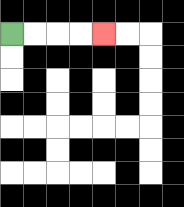{'start': '[0, 1]', 'end': '[4, 1]', 'path_directions': 'R,R,R,R', 'path_coordinates': '[[0, 1], [1, 1], [2, 1], [3, 1], [4, 1]]'}